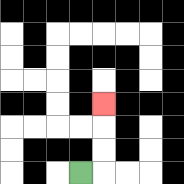{'start': '[3, 7]', 'end': '[4, 4]', 'path_directions': 'R,U,U,U', 'path_coordinates': '[[3, 7], [4, 7], [4, 6], [4, 5], [4, 4]]'}